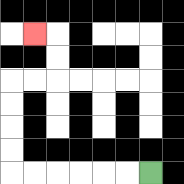{'start': '[6, 7]', 'end': '[1, 1]', 'path_directions': 'L,L,L,L,L,L,U,U,U,U,R,R,U,U,L', 'path_coordinates': '[[6, 7], [5, 7], [4, 7], [3, 7], [2, 7], [1, 7], [0, 7], [0, 6], [0, 5], [0, 4], [0, 3], [1, 3], [2, 3], [2, 2], [2, 1], [1, 1]]'}